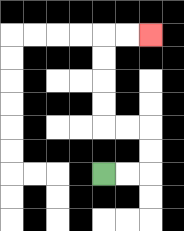{'start': '[4, 7]', 'end': '[6, 1]', 'path_directions': 'R,R,U,U,L,L,U,U,U,U,R,R', 'path_coordinates': '[[4, 7], [5, 7], [6, 7], [6, 6], [6, 5], [5, 5], [4, 5], [4, 4], [4, 3], [4, 2], [4, 1], [5, 1], [6, 1]]'}